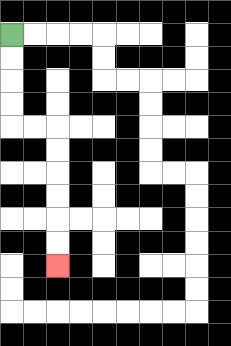{'start': '[0, 1]', 'end': '[2, 11]', 'path_directions': 'D,D,D,D,R,R,D,D,D,D,D,D', 'path_coordinates': '[[0, 1], [0, 2], [0, 3], [0, 4], [0, 5], [1, 5], [2, 5], [2, 6], [2, 7], [2, 8], [2, 9], [2, 10], [2, 11]]'}